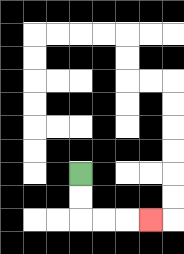{'start': '[3, 7]', 'end': '[6, 9]', 'path_directions': 'D,D,R,R,R', 'path_coordinates': '[[3, 7], [3, 8], [3, 9], [4, 9], [5, 9], [6, 9]]'}